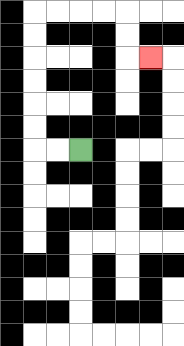{'start': '[3, 6]', 'end': '[6, 2]', 'path_directions': 'L,L,U,U,U,U,U,U,R,R,R,R,D,D,R', 'path_coordinates': '[[3, 6], [2, 6], [1, 6], [1, 5], [1, 4], [1, 3], [1, 2], [1, 1], [1, 0], [2, 0], [3, 0], [4, 0], [5, 0], [5, 1], [5, 2], [6, 2]]'}